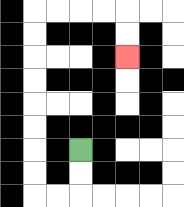{'start': '[3, 6]', 'end': '[5, 2]', 'path_directions': 'D,D,L,L,U,U,U,U,U,U,U,U,R,R,R,R,D,D', 'path_coordinates': '[[3, 6], [3, 7], [3, 8], [2, 8], [1, 8], [1, 7], [1, 6], [1, 5], [1, 4], [1, 3], [1, 2], [1, 1], [1, 0], [2, 0], [3, 0], [4, 0], [5, 0], [5, 1], [5, 2]]'}